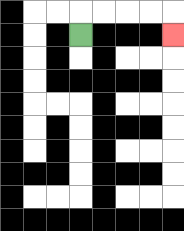{'start': '[3, 1]', 'end': '[7, 1]', 'path_directions': 'U,R,R,R,R,D', 'path_coordinates': '[[3, 1], [3, 0], [4, 0], [5, 0], [6, 0], [7, 0], [7, 1]]'}